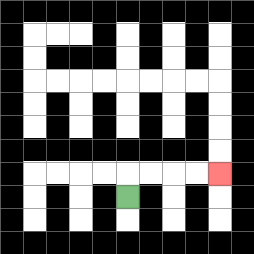{'start': '[5, 8]', 'end': '[9, 7]', 'path_directions': 'U,R,R,R,R', 'path_coordinates': '[[5, 8], [5, 7], [6, 7], [7, 7], [8, 7], [9, 7]]'}